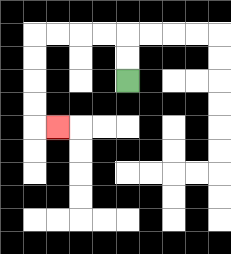{'start': '[5, 3]', 'end': '[2, 5]', 'path_directions': 'U,U,L,L,L,L,D,D,D,D,R', 'path_coordinates': '[[5, 3], [5, 2], [5, 1], [4, 1], [3, 1], [2, 1], [1, 1], [1, 2], [1, 3], [1, 4], [1, 5], [2, 5]]'}